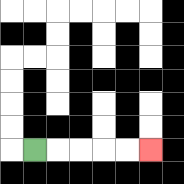{'start': '[1, 6]', 'end': '[6, 6]', 'path_directions': 'R,R,R,R,R', 'path_coordinates': '[[1, 6], [2, 6], [3, 6], [4, 6], [5, 6], [6, 6]]'}